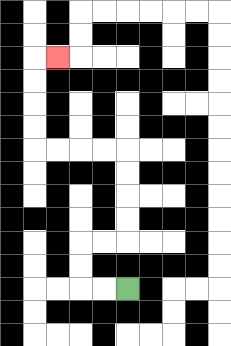{'start': '[5, 12]', 'end': '[2, 2]', 'path_directions': 'L,L,U,U,R,R,U,U,U,U,L,L,L,L,U,U,U,U,R', 'path_coordinates': '[[5, 12], [4, 12], [3, 12], [3, 11], [3, 10], [4, 10], [5, 10], [5, 9], [5, 8], [5, 7], [5, 6], [4, 6], [3, 6], [2, 6], [1, 6], [1, 5], [1, 4], [1, 3], [1, 2], [2, 2]]'}